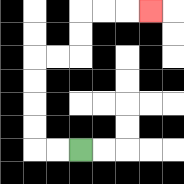{'start': '[3, 6]', 'end': '[6, 0]', 'path_directions': 'L,L,U,U,U,U,R,R,U,U,R,R,R', 'path_coordinates': '[[3, 6], [2, 6], [1, 6], [1, 5], [1, 4], [1, 3], [1, 2], [2, 2], [3, 2], [3, 1], [3, 0], [4, 0], [5, 0], [6, 0]]'}